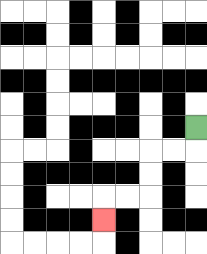{'start': '[8, 5]', 'end': '[4, 9]', 'path_directions': 'D,L,L,D,D,L,L,D', 'path_coordinates': '[[8, 5], [8, 6], [7, 6], [6, 6], [6, 7], [6, 8], [5, 8], [4, 8], [4, 9]]'}